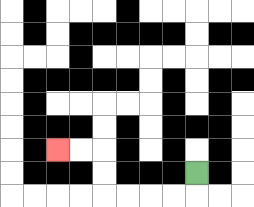{'start': '[8, 7]', 'end': '[2, 6]', 'path_directions': 'D,L,L,L,L,U,U,L,L', 'path_coordinates': '[[8, 7], [8, 8], [7, 8], [6, 8], [5, 8], [4, 8], [4, 7], [4, 6], [3, 6], [2, 6]]'}